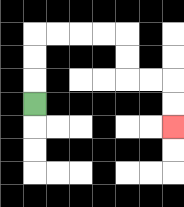{'start': '[1, 4]', 'end': '[7, 5]', 'path_directions': 'U,U,U,R,R,R,R,D,D,R,R,D,D', 'path_coordinates': '[[1, 4], [1, 3], [1, 2], [1, 1], [2, 1], [3, 1], [4, 1], [5, 1], [5, 2], [5, 3], [6, 3], [7, 3], [7, 4], [7, 5]]'}